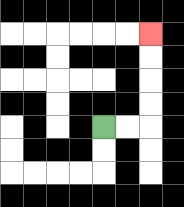{'start': '[4, 5]', 'end': '[6, 1]', 'path_directions': 'R,R,U,U,U,U', 'path_coordinates': '[[4, 5], [5, 5], [6, 5], [6, 4], [6, 3], [6, 2], [6, 1]]'}